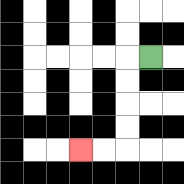{'start': '[6, 2]', 'end': '[3, 6]', 'path_directions': 'L,D,D,D,D,L,L', 'path_coordinates': '[[6, 2], [5, 2], [5, 3], [5, 4], [5, 5], [5, 6], [4, 6], [3, 6]]'}